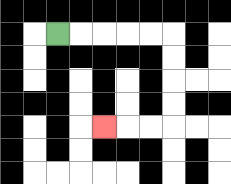{'start': '[2, 1]', 'end': '[4, 5]', 'path_directions': 'R,R,R,R,R,D,D,D,D,L,L,L', 'path_coordinates': '[[2, 1], [3, 1], [4, 1], [5, 1], [6, 1], [7, 1], [7, 2], [7, 3], [7, 4], [7, 5], [6, 5], [5, 5], [4, 5]]'}